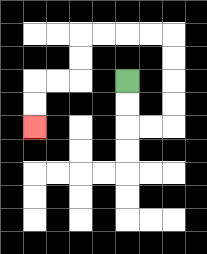{'start': '[5, 3]', 'end': '[1, 5]', 'path_directions': 'D,D,R,R,U,U,U,U,L,L,L,L,D,D,L,L,D,D', 'path_coordinates': '[[5, 3], [5, 4], [5, 5], [6, 5], [7, 5], [7, 4], [7, 3], [7, 2], [7, 1], [6, 1], [5, 1], [4, 1], [3, 1], [3, 2], [3, 3], [2, 3], [1, 3], [1, 4], [1, 5]]'}